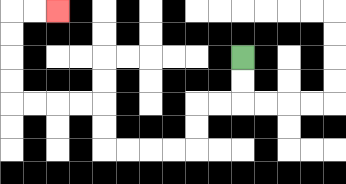{'start': '[10, 2]', 'end': '[2, 0]', 'path_directions': 'D,D,L,L,D,D,L,L,L,L,U,U,L,L,L,L,U,U,U,U,R,R', 'path_coordinates': '[[10, 2], [10, 3], [10, 4], [9, 4], [8, 4], [8, 5], [8, 6], [7, 6], [6, 6], [5, 6], [4, 6], [4, 5], [4, 4], [3, 4], [2, 4], [1, 4], [0, 4], [0, 3], [0, 2], [0, 1], [0, 0], [1, 0], [2, 0]]'}